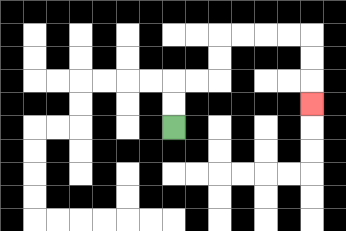{'start': '[7, 5]', 'end': '[13, 4]', 'path_directions': 'U,U,R,R,U,U,R,R,R,R,D,D,D', 'path_coordinates': '[[7, 5], [7, 4], [7, 3], [8, 3], [9, 3], [9, 2], [9, 1], [10, 1], [11, 1], [12, 1], [13, 1], [13, 2], [13, 3], [13, 4]]'}